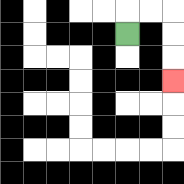{'start': '[5, 1]', 'end': '[7, 3]', 'path_directions': 'U,R,R,D,D,D', 'path_coordinates': '[[5, 1], [5, 0], [6, 0], [7, 0], [7, 1], [7, 2], [7, 3]]'}